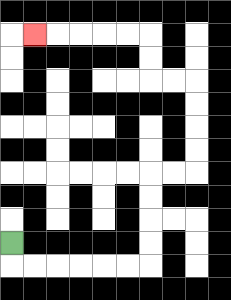{'start': '[0, 10]', 'end': '[1, 1]', 'path_directions': 'D,R,R,R,R,R,R,U,U,U,U,R,R,U,U,U,U,L,L,U,U,L,L,L,L,L', 'path_coordinates': '[[0, 10], [0, 11], [1, 11], [2, 11], [3, 11], [4, 11], [5, 11], [6, 11], [6, 10], [6, 9], [6, 8], [6, 7], [7, 7], [8, 7], [8, 6], [8, 5], [8, 4], [8, 3], [7, 3], [6, 3], [6, 2], [6, 1], [5, 1], [4, 1], [3, 1], [2, 1], [1, 1]]'}